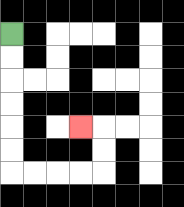{'start': '[0, 1]', 'end': '[3, 5]', 'path_directions': 'D,D,D,D,D,D,R,R,R,R,U,U,L', 'path_coordinates': '[[0, 1], [0, 2], [0, 3], [0, 4], [0, 5], [0, 6], [0, 7], [1, 7], [2, 7], [3, 7], [4, 7], [4, 6], [4, 5], [3, 5]]'}